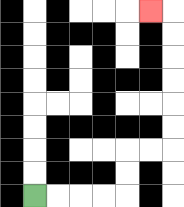{'start': '[1, 8]', 'end': '[6, 0]', 'path_directions': 'R,R,R,R,U,U,R,R,U,U,U,U,U,U,L', 'path_coordinates': '[[1, 8], [2, 8], [3, 8], [4, 8], [5, 8], [5, 7], [5, 6], [6, 6], [7, 6], [7, 5], [7, 4], [7, 3], [7, 2], [7, 1], [7, 0], [6, 0]]'}